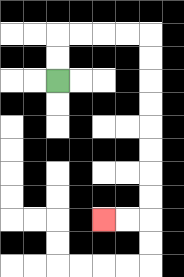{'start': '[2, 3]', 'end': '[4, 9]', 'path_directions': 'U,U,R,R,R,R,D,D,D,D,D,D,D,D,L,L', 'path_coordinates': '[[2, 3], [2, 2], [2, 1], [3, 1], [4, 1], [5, 1], [6, 1], [6, 2], [6, 3], [6, 4], [6, 5], [6, 6], [6, 7], [6, 8], [6, 9], [5, 9], [4, 9]]'}